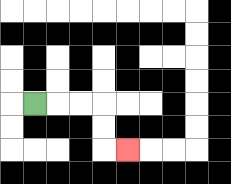{'start': '[1, 4]', 'end': '[5, 6]', 'path_directions': 'R,R,R,D,D,R', 'path_coordinates': '[[1, 4], [2, 4], [3, 4], [4, 4], [4, 5], [4, 6], [5, 6]]'}